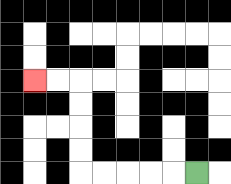{'start': '[8, 7]', 'end': '[1, 3]', 'path_directions': 'L,L,L,L,L,U,U,U,U,L,L', 'path_coordinates': '[[8, 7], [7, 7], [6, 7], [5, 7], [4, 7], [3, 7], [3, 6], [3, 5], [3, 4], [3, 3], [2, 3], [1, 3]]'}